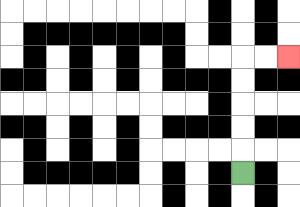{'start': '[10, 7]', 'end': '[12, 2]', 'path_directions': 'U,U,U,U,U,R,R', 'path_coordinates': '[[10, 7], [10, 6], [10, 5], [10, 4], [10, 3], [10, 2], [11, 2], [12, 2]]'}